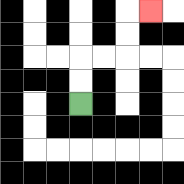{'start': '[3, 4]', 'end': '[6, 0]', 'path_directions': 'U,U,R,R,U,U,R', 'path_coordinates': '[[3, 4], [3, 3], [3, 2], [4, 2], [5, 2], [5, 1], [5, 0], [6, 0]]'}